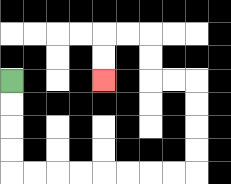{'start': '[0, 3]', 'end': '[4, 3]', 'path_directions': 'D,D,D,D,R,R,R,R,R,R,R,R,U,U,U,U,L,L,U,U,L,L,D,D', 'path_coordinates': '[[0, 3], [0, 4], [0, 5], [0, 6], [0, 7], [1, 7], [2, 7], [3, 7], [4, 7], [5, 7], [6, 7], [7, 7], [8, 7], [8, 6], [8, 5], [8, 4], [8, 3], [7, 3], [6, 3], [6, 2], [6, 1], [5, 1], [4, 1], [4, 2], [4, 3]]'}